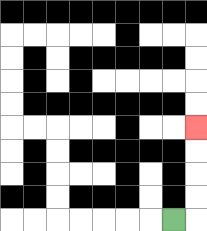{'start': '[7, 9]', 'end': '[8, 5]', 'path_directions': 'R,U,U,U,U', 'path_coordinates': '[[7, 9], [8, 9], [8, 8], [8, 7], [8, 6], [8, 5]]'}